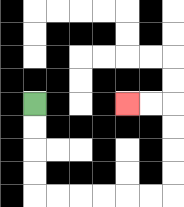{'start': '[1, 4]', 'end': '[5, 4]', 'path_directions': 'D,D,D,D,R,R,R,R,R,R,U,U,U,U,L,L', 'path_coordinates': '[[1, 4], [1, 5], [1, 6], [1, 7], [1, 8], [2, 8], [3, 8], [4, 8], [5, 8], [6, 8], [7, 8], [7, 7], [7, 6], [7, 5], [7, 4], [6, 4], [5, 4]]'}